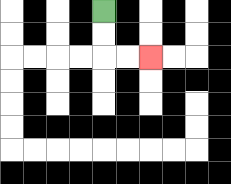{'start': '[4, 0]', 'end': '[6, 2]', 'path_directions': 'D,D,R,R', 'path_coordinates': '[[4, 0], [4, 1], [4, 2], [5, 2], [6, 2]]'}